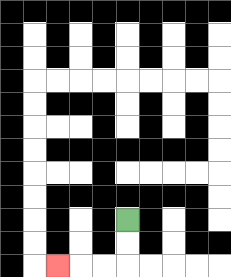{'start': '[5, 9]', 'end': '[2, 11]', 'path_directions': 'D,D,L,L,L', 'path_coordinates': '[[5, 9], [5, 10], [5, 11], [4, 11], [3, 11], [2, 11]]'}